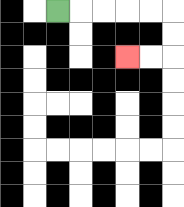{'start': '[2, 0]', 'end': '[5, 2]', 'path_directions': 'R,R,R,R,R,D,D,L,L', 'path_coordinates': '[[2, 0], [3, 0], [4, 0], [5, 0], [6, 0], [7, 0], [7, 1], [7, 2], [6, 2], [5, 2]]'}